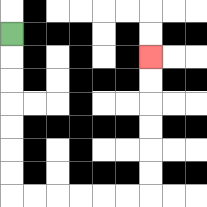{'start': '[0, 1]', 'end': '[6, 2]', 'path_directions': 'D,D,D,D,D,D,D,R,R,R,R,R,R,U,U,U,U,U,U', 'path_coordinates': '[[0, 1], [0, 2], [0, 3], [0, 4], [0, 5], [0, 6], [0, 7], [0, 8], [1, 8], [2, 8], [3, 8], [4, 8], [5, 8], [6, 8], [6, 7], [6, 6], [6, 5], [6, 4], [6, 3], [6, 2]]'}